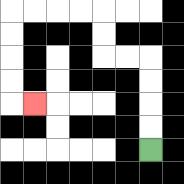{'start': '[6, 6]', 'end': '[1, 4]', 'path_directions': 'U,U,U,U,L,L,U,U,L,L,L,L,D,D,D,D,R', 'path_coordinates': '[[6, 6], [6, 5], [6, 4], [6, 3], [6, 2], [5, 2], [4, 2], [4, 1], [4, 0], [3, 0], [2, 0], [1, 0], [0, 0], [0, 1], [0, 2], [0, 3], [0, 4], [1, 4]]'}